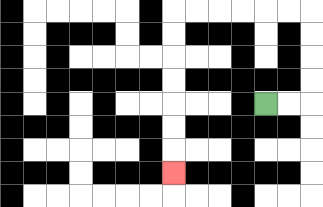{'start': '[11, 4]', 'end': '[7, 7]', 'path_directions': 'R,R,U,U,U,U,L,L,L,L,L,L,D,D,D,D,D,D,D', 'path_coordinates': '[[11, 4], [12, 4], [13, 4], [13, 3], [13, 2], [13, 1], [13, 0], [12, 0], [11, 0], [10, 0], [9, 0], [8, 0], [7, 0], [7, 1], [7, 2], [7, 3], [7, 4], [7, 5], [7, 6], [7, 7]]'}